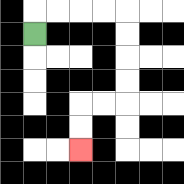{'start': '[1, 1]', 'end': '[3, 6]', 'path_directions': 'U,R,R,R,R,D,D,D,D,L,L,D,D', 'path_coordinates': '[[1, 1], [1, 0], [2, 0], [3, 0], [4, 0], [5, 0], [5, 1], [5, 2], [5, 3], [5, 4], [4, 4], [3, 4], [3, 5], [3, 6]]'}